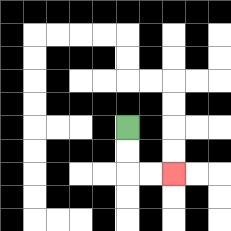{'start': '[5, 5]', 'end': '[7, 7]', 'path_directions': 'D,D,R,R', 'path_coordinates': '[[5, 5], [5, 6], [5, 7], [6, 7], [7, 7]]'}